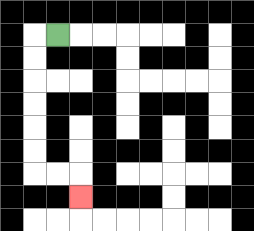{'start': '[2, 1]', 'end': '[3, 8]', 'path_directions': 'L,D,D,D,D,D,D,R,R,D', 'path_coordinates': '[[2, 1], [1, 1], [1, 2], [1, 3], [1, 4], [1, 5], [1, 6], [1, 7], [2, 7], [3, 7], [3, 8]]'}